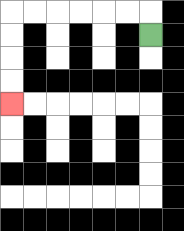{'start': '[6, 1]', 'end': '[0, 4]', 'path_directions': 'U,L,L,L,L,L,L,D,D,D,D', 'path_coordinates': '[[6, 1], [6, 0], [5, 0], [4, 0], [3, 0], [2, 0], [1, 0], [0, 0], [0, 1], [0, 2], [0, 3], [0, 4]]'}